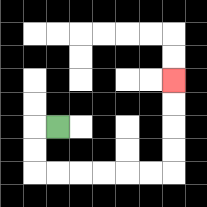{'start': '[2, 5]', 'end': '[7, 3]', 'path_directions': 'L,D,D,R,R,R,R,R,R,U,U,U,U', 'path_coordinates': '[[2, 5], [1, 5], [1, 6], [1, 7], [2, 7], [3, 7], [4, 7], [5, 7], [6, 7], [7, 7], [7, 6], [7, 5], [7, 4], [7, 3]]'}